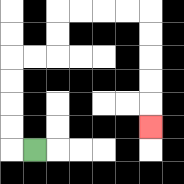{'start': '[1, 6]', 'end': '[6, 5]', 'path_directions': 'L,U,U,U,U,R,R,U,U,R,R,R,R,D,D,D,D,D', 'path_coordinates': '[[1, 6], [0, 6], [0, 5], [0, 4], [0, 3], [0, 2], [1, 2], [2, 2], [2, 1], [2, 0], [3, 0], [4, 0], [5, 0], [6, 0], [6, 1], [6, 2], [6, 3], [6, 4], [6, 5]]'}